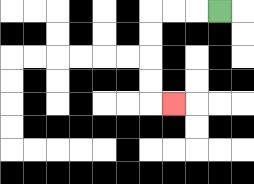{'start': '[9, 0]', 'end': '[7, 4]', 'path_directions': 'L,L,L,D,D,D,D,R', 'path_coordinates': '[[9, 0], [8, 0], [7, 0], [6, 0], [6, 1], [6, 2], [6, 3], [6, 4], [7, 4]]'}